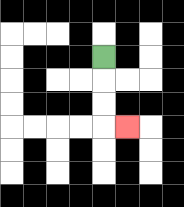{'start': '[4, 2]', 'end': '[5, 5]', 'path_directions': 'D,D,D,R', 'path_coordinates': '[[4, 2], [4, 3], [4, 4], [4, 5], [5, 5]]'}